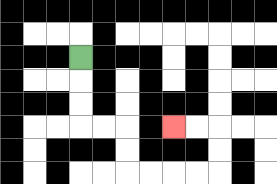{'start': '[3, 2]', 'end': '[7, 5]', 'path_directions': 'D,D,D,R,R,D,D,R,R,R,R,U,U,L,L', 'path_coordinates': '[[3, 2], [3, 3], [3, 4], [3, 5], [4, 5], [5, 5], [5, 6], [5, 7], [6, 7], [7, 7], [8, 7], [9, 7], [9, 6], [9, 5], [8, 5], [7, 5]]'}